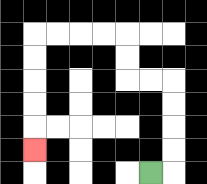{'start': '[6, 7]', 'end': '[1, 6]', 'path_directions': 'R,U,U,U,U,L,L,U,U,L,L,L,L,D,D,D,D,D', 'path_coordinates': '[[6, 7], [7, 7], [7, 6], [7, 5], [7, 4], [7, 3], [6, 3], [5, 3], [5, 2], [5, 1], [4, 1], [3, 1], [2, 1], [1, 1], [1, 2], [1, 3], [1, 4], [1, 5], [1, 6]]'}